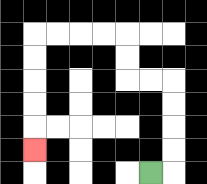{'start': '[6, 7]', 'end': '[1, 6]', 'path_directions': 'R,U,U,U,U,L,L,U,U,L,L,L,L,D,D,D,D,D', 'path_coordinates': '[[6, 7], [7, 7], [7, 6], [7, 5], [7, 4], [7, 3], [6, 3], [5, 3], [5, 2], [5, 1], [4, 1], [3, 1], [2, 1], [1, 1], [1, 2], [1, 3], [1, 4], [1, 5], [1, 6]]'}